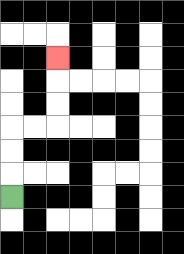{'start': '[0, 8]', 'end': '[2, 2]', 'path_directions': 'U,U,U,R,R,U,U,U', 'path_coordinates': '[[0, 8], [0, 7], [0, 6], [0, 5], [1, 5], [2, 5], [2, 4], [2, 3], [2, 2]]'}